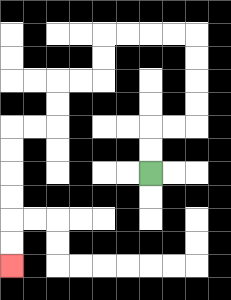{'start': '[6, 7]', 'end': '[0, 11]', 'path_directions': 'U,U,R,R,U,U,U,U,L,L,L,L,D,D,L,L,D,D,L,L,D,D,D,D,D,D', 'path_coordinates': '[[6, 7], [6, 6], [6, 5], [7, 5], [8, 5], [8, 4], [8, 3], [8, 2], [8, 1], [7, 1], [6, 1], [5, 1], [4, 1], [4, 2], [4, 3], [3, 3], [2, 3], [2, 4], [2, 5], [1, 5], [0, 5], [0, 6], [0, 7], [0, 8], [0, 9], [0, 10], [0, 11]]'}